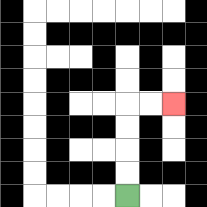{'start': '[5, 8]', 'end': '[7, 4]', 'path_directions': 'U,U,U,U,R,R', 'path_coordinates': '[[5, 8], [5, 7], [5, 6], [5, 5], [5, 4], [6, 4], [7, 4]]'}